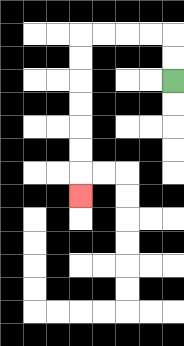{'start': '[7, 3]', 'end': '[3, 8]', 'path_directions': 'U,U,L,L,L,L,D,D,D,D,D,D,D', 'path_coordinates': '[[7, 3], [7, 2], [7, 1], [6, 1], [5, 1], [4, 1], [3, 1], [3, 2], [3, 3], [3, 4], [3, 5], [3, 6], [3, 7], [3, 8]]'}